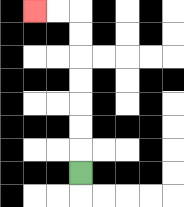{'start': '[3, 7]', 'end': '[1, 0]', 'path_directions': 'U,U,U,U,U,U,U,L,L', 'path_coordinates': '[[3, 7], [3, 6], [3, 5], [3, 4], [3, 3], [3, 2], [3, 1], [3, 0], [2, 0], [1, 0]]'}